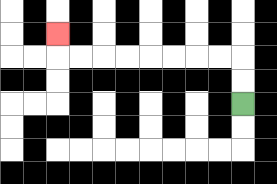{'start': '[10, 4]', 'end': '[2, 1]', 'path_directions': 'U,U,L,L,L,L,L,L,L,L,U', 'path_coordinates': '[[10, 4], [10, 3], [10, 2], [9, 2], [8, 2], [7, 2], [6, 2], [5, 2], [4, 2], [3, 2], [2, 2], [2, 1]]'}